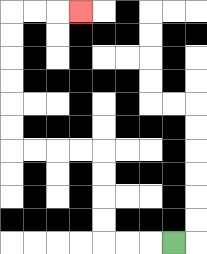{'start': '[7, 10]', 'end': '[3, 0]', 'path_directions': 'L,L,L,U,U,U,U,L,L,L,L,U,U,U,U,U,U,R,R,R', 'path_coordinates': '[[7, 10], [6, 10], [5, 10], [4, 10], [4, 9], [4, 8], [4, 7], [4, 6], [3, 6], [2, 6], [1, 6], [0, 6], [0, 5], [0, 4], [0, 3], [0, 2], [0, 1], [0, 0], [1, 0], [2, 0], [3, 0]]'}